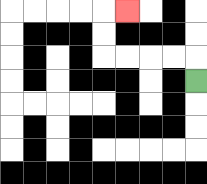{'start': '[8, 3]', 'end': '[5, 0]', 'path_directions': 'U,L,L,L,L,U,U,R', 'path_coordinates': '[[8, 3], [8, 2], [7, 2], [6, 2], [5, 2], [4, 2], [4, 1], [4, 0], [5, 0]]'}